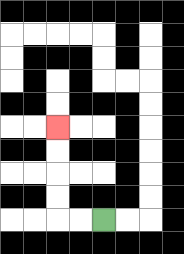{'start': '[4, 9]', 'end': '[2, 5]', 'path_directions': 'L,L,U,U,U,U', 'path_coordinates': '[[4, 9], [3, 9], [2, 9], [2, 8], [2, 7], [2, 6], [2, 5]]'}